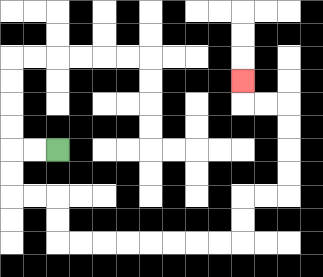{'start': '[2, 6]', 'end': '[10, 3]', 'path_directions': 'L,L,D,D,R,R,D,D,R,R,R,R,R,R,R,R,U,U,R,R,U,U,U,U,L,L,U', 'path_coordinates': '[[2, 6], [1, 6], [0, 6], [0, 7], [0, 8], [1, 8], [2, 8], [2, 9], [2, 10], [3, 10], [4, 10], [5, 10], [6, 10], [7, 10], [8, 10], [9, 10], [10, 10], [10, 9], [10, 8], [11, 8], [12, 8], [12, 7], [12, 6], [12, 5], [12, 4], [11, 4], [10, 4], [10, 3]]'}